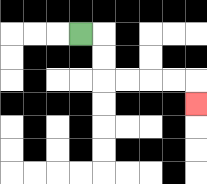{'start': '[3, 1]', 'end': '[8, 4]', 'path_directions': 'R,D,D,R,R,R,R,D', 'path_coordinates': '[[3, 1], [4, 1], [4, 2], [4, 3], [5, 3], [6, 3], [7, 3], [8, 3], [8, 4]]'}